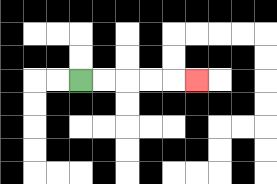{'start': '[3, 3]', 'end': '[8, 3]', 'path_directions': 'R,R,R,R,R', 'path_coordinates': '[[3, 3], [4, 3], [5, 3], [6, 3], [7, 3], [8, 3]]'}